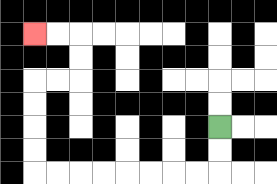{'start': '[9, 5]', 'end': '[1, 1]', 'path_directions': 'D,D,L,L,L,L,L,L,L,L,U,U,U,U,R,R,U,U,L,L', 'path_coordinates': '[[9, 5], [9, 6], [9, 7], [8, 7], [7, 7], [6, 7], [5, 7], [4, 7], [3, 7], [2, 7], [1, 7], [1, 6], [1, 5], [1, 4], [1, 3], [2, 3], [3, 3], [3, 2], [3, 1], [2, 1], [1, 1]]'}